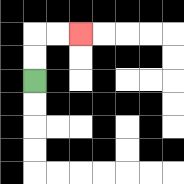{'start': '[1, 3]', 'end': '[3, 1]', 'path_directions': 'U,U,R,R', 'path_coordinates': '[[1, 3], [1, 2], [1, 1], [2, 1], [3, 1]]'}